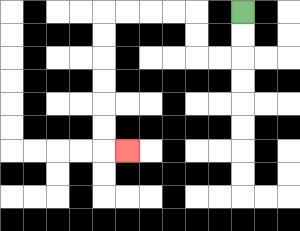{'start': '[10, 0]', 'end': '[5, 6]', 'path_directions': 'D,D,L,L,U,U,L,L,L,L,D,D,D,D,D,D,R', 'path_coordinates': '[[10, 0], [10, 1], [10, 2], [9, 2], [8, 2], [8, 1], [8, 0], [7, 0], [6, 0], [5, 0], [4, 0], [4, 1], [4, 2], [4, 3], [4, 4], [4, 5], [4, 6], [5, 6]]'}